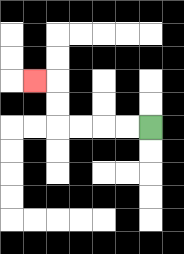{'start': '[6, 5]', 'end': '[1, 3]', 'path_directions': 'L,L,L,L,U,U,L', 'path_coordinates': '[[6, 5], [5, 5], [4, 5], [3, 5], [2, 5], [2, 4], [2, 3], [1, 3]]'}